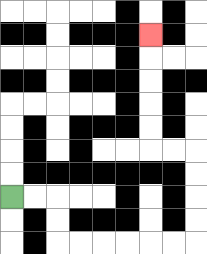{'start': '[0, 8]', 'end': '[6, 1]', 'path_directions': 'R,R,D,D,R,R,R,R,R,R,U,U,U,U,L,L,U,U,U,U,U', 'path_coordinates': '[[0, 8], [1, 8], [2, 8], [2, 9], [2, 10], [3, 10], [4, 10], [5, 10], [6, 10], [7, 10], [8, 10], [8, 9], [8, 8], [8, 7], [8, 6], [7, 6], [6, 6], [6, 5], [6, 4], [6, 3], [6, 2], [6, 1]]'}